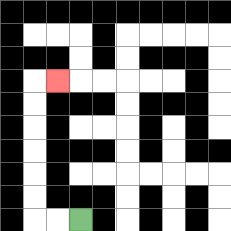{'start': '[3, 9]', 'end': '[2, 3]', 'path_directions': 'L,L,U,U,U,U,U,U,R', 'path_coordinates': '[[3, 9], [2, 9], [1, 9], [1, 8], [1, 7], [1, 6], [1, 5], [1, 4], [1, 3], [2, 3]]'}